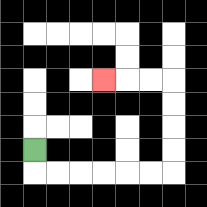{'start': '[1, 6]', 'end': '[4, 3]', 'path_directions': 'D,R,R,R,R,R,R,U,U,U,U,L,L,L', 'path_coordinates': '[[1, 6], [1, 7], [2, 7], [3, 7], [4, 7], [5, 7], [6, 7], [7, 7], [7, 6], [7, 5], [7, 4], [7, 3], [6, 3], [5, 3], [4, 3]]'}